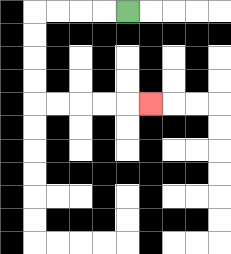{'start': '[5, 0]', 'end': '[6, 4]', 'path_directions': 'L,L,L,L,D,D,D,D,R,R,R,R,R', 'path_coordinates': '[[5, 0], [4, 0], [3, 0], [2, 0], [1, 0], [1, 1], [1, 2], [1, 3], [1, 4], [2, 4], [3, 4], [4, 4], [5, 4], [6, 4]]'}